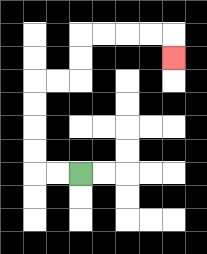{'start': '[3, 7]', 'end': '[7, 2]', 'path_directions': 'L,L,U,U,U,U,R,R,U,U,R,R,R,R,D', 'path_coordinates': '[[3, 7], [2, 7], [1, 7], [1, 6], [1, 5], [1, 4], [1, 3], [2, 3], [3, 3], [3, 2], [3, 1], [4, 1], [5, 1], [6, 1], [7, 1], [7, 2]]'}